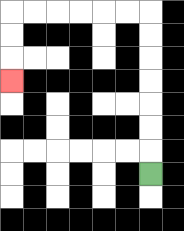{'start': '[6, 7]', 'end': '[0, 3]', 'path_directions': 'U,U,U,U,U,U,U,L,L,L,L,L,L,D,D,D', 'path_coordinates': '[[6, 7], [6, 6], [6, 5], [6, 4], [6, 3], [6, 2], [6, 1], [6, 0], [5, 0], [4, 0], [3, 0], [2, 0], [1, 0], [0, 0], [0, 1], [0, 2], [0, 3]]'}